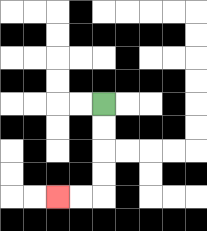{'start': '[4, 4]', 'end': '[2, 8]', 'path_directions': 'D,D,D,D,L,L', 'path_coordinates': '[[4, 4], [4, 5], [4, 6], [4, 7], [4, 8], [3, 8], [2, 8]]'}